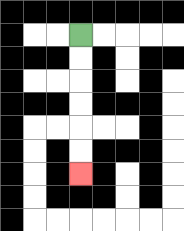{'start': '[3, 1]', 'end': '[3, 7]', 'path_directions': 'D,D,D,D,D,D', 'path_coordinates': '[[3, 1], [3, 2], [3, 3], [3, 4], [3, 5], [3, 6], [3, 7]]'}